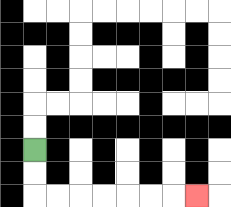{'start': '[1, 6]', 'end': '[8, 8]', 'path_directions': 'D,D,R,R,R,R,R,R,R', 'path_coordinates': '[[1, 6], [1, 7], [1, 8], [2, 8], [3, 8], [4, 8], [5, 8], [6, 8], [7, 8], [8, 8]]'}